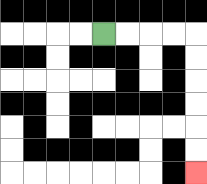{'start': '[4, 1]', 'end': '[8, 7]', 'path_directions': 'R,R,R,R,D,D,D,D,D,D', 'path_coordinates': '[[4, 1], [5, 1], [6, 1], [7, 1], [8, 1], [8, 2], [8, 3], [8, 4], [8, 5], [8, 6], [8, 7]]'}